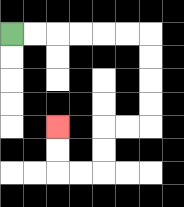{'start': '[0, 1]', 'end': '[2, 5]', 'path_directions': 'R,R,R,R,R,R,D,D,D,D,L,L,D,D,L,L,U,U', 'path_coordinates': '[[0, 1], [1, 1], [2, 1], [3, 1], [4, 1], [5, 1], [6, 1], [6, 2], [6, 3], [6, 4], [6, 5], [5, 5], [4, 5], [4, 6], [4, 7], [3, 7], [2, 7], [2, 6], [2, 5]]'}